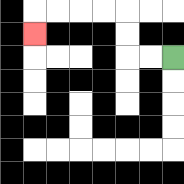{'start': '[7, 2]', 'end': '[1, 1]', 'path_directions': 'L,L,U,U,L,L,L,L,D', 'path_coordinates': '[[7, 2], [6, 2], [5, 2], [5, 1], [5, 0], [4, 0], [3, 0], [2, 0], [1, 0], [1, 1]]'}